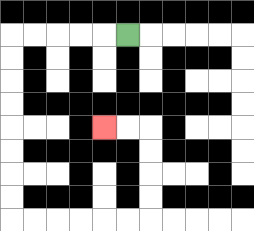{'start': '[5, 1]', 'end': '[4, 5]', 'path_directions': 'L,L,L,L,L,D,D,D,D,D,D,D,D,R,R,R,R,R,R,U,U,U,U,L,L', 'path_coordinates': '[[5, 1], [4, 1], [3, 1], [2, 1], [1, 1], [0, 1], [0, 2], [0, 3], [0, 4], [0, 5], [0, 6], [0, 7], [0, 8], [0, 9], [1, 9], [2, 9], [3, 9], [4, 9], [5, 9], [6, 9], [6, 8], [6, 7], [6, 6], [6, 5], [5, 5], [4, 5]]'}